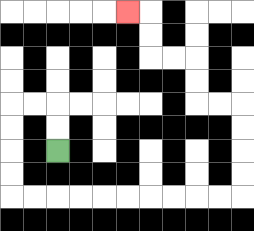{'start': '[2, 6]', 'end': '[5, 0]', 'path_directions': 'U,U,L,L,D,D,D,D,R,R,R,R,R,R,R,R,R,R,U,U,U,U,L,L,U,U,L,L,U,U,L', 'path_coordinates': '[[2, 6], [2, 5], [2, 4], [1, 4], [0, 4], [0, 5], [0, 6], [0, 7], [0, 8], [1, 8], [2, 8], [3, 8], [4, 8], [5, 8], [6, 8], [7, 8], [8, 8], [9, 8], [10, 8], [10, 7], [10, 6], [10, 5], [10, 4], [9, 4], [8, 4], [8, 3], [8, 2], [7, 2], [6, 2], [6, 1], [6, 0], [5, 0]]'}